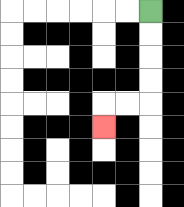{'start': '[6, 0]', 'end': '[4, 5]', 'path_directions': 'D,D,D,D,L,L,D', 'path_coordinates': '[[6, 0], [6, 1], [6, 2], [6, 3], [6, 4], [5, 4], [4, 4], [4, 5]]'}